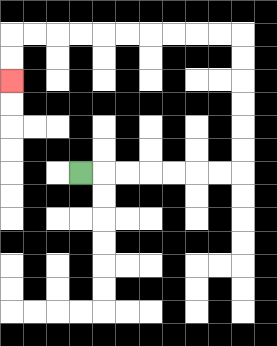{'start': '[3, 7]', 'end': '[0, 3]', 'path_directions': 'R,R,R,R,R,R,R,U,U,U,U,U,U,L,L,L,L,L,L,L,L,L,L,D,D', 'path_coordinates': '[[3, 7], [4, 7], [5, 7], [6, 7], [7, 7], [8, 7], [9, 7], [10, 7], [10, 6], [10, 5], [10, 4], [10, 3], [10, 2], [10, 1], [9, 1], [8, 1], [7, 1], [6, 1], [5, 1], [4, 1], [3, 1], [2, 1], [1, 1], [0, 1], [0, 2], [0, 3]]'}